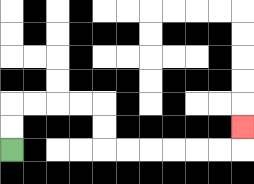{'start': '[0, 6]', 'end': '[10, 5]', 'path_directions': 'U,U,R,R,R,R,D,D,R,R,R,R,R,R,U', 'path_coordinates': '[[0, 6], [0, 5], [0, 4], [1, 4], [2, 4], [3, 4], [4, 4], [4, 5], [4, 6], [5, 6], [6, 6], [7, 6], [8, 6], [9, 6], [10, 6], [10, 5]]'}